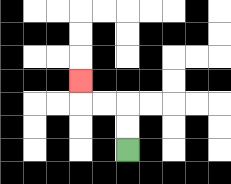{'start': '[5, 6]', 'end': '[3, 3]', 'path_directions': 'U,U,L,L,U', 'path_coordinates': '[[5, 6], [5, 5], [5, 4], [4, 4], [3, 4], [3, 3]]'}